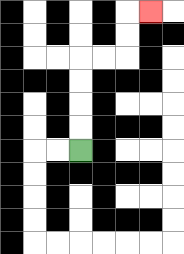{'start': '[3, 6]', 'end': '[6, 0]', 'path_directions': 'U,U,U,U,R,R,U,U,R', 'path_coordinates': '[[3, 6], [3, 5], [3, 4], [3, 3], [3, 2], [4, 2], [5, 2], [5, 1], [5, 0], [6, 0]]'}